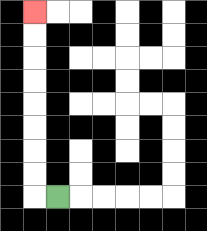{'start': '[2, 8]', 'end': '[1, 0]', 'path_directions': 'L,U,U,U,U,U,U,U,U', 'path_coordinates': '[[2, 8], [1, 8], [1, 7], [1, 6], [1, 5], [1, 4], [1, 3], [1, 2], [1, 1], [1, 0]]'}